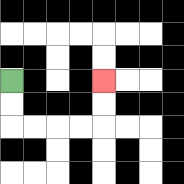{'start': '[0, 3]', 'end': '[4, 3]', 'path_directions': 'D,D,R,R,R,R,U,U', 'path_coordinates': '[[0, 3], [0, 4], [0, 5], [1, 5], [2, 5], [3, 5], [4, 5], [4, 4], [4, 3]]'}